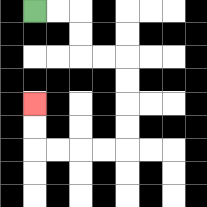{'start': '[1, 0]', 'end': '[1, 4]', 'path_directions': 'R,R,D,D,R,R,D,D,D,D,L,L,L,L,U,U', 'path_coordinates': '[[1, 0], [2, 0], [3, 0], [3, 1], [3, 2], [4, 2], [5, 2], [5, 3], [5, 4], [5, 5], [5, 6], [4, 6], [3, 6], [2, 6], [1, 6], [1, 5], [1, 4]]'}